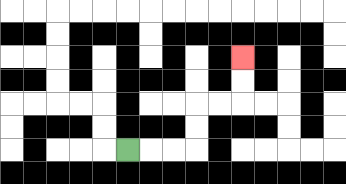{'start': '[5, 6]', 'end': '[10, 2]', 'path_directions': 'R,R,R,U,U,R,R,U,U', 'path_coordinates': '[[5, 6], [6, 6], [7, 6], [8, 6], [8, 5], [8, 4], [9, 4], [10, 4], [10, 3], [10, 2]]'}